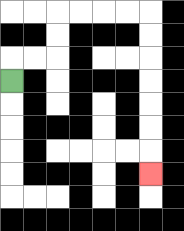{'start': '[0, 3]', 'end': '[6, 7]', 'path_directions': 'U,R,R,U,U,R,R,R,R,D,D,D,D,D,D,D', 'path_coordinates': '[[0, 3], [0, 2], [1, 2], [2, 2], [2, 1], [2, 0], [3, 0], [4, 0], [5, 0], [6, 0], [6, 1], [6, 2], [6, 3], [6, 4], [6, 5], [6, 6], [6, 7]]'}